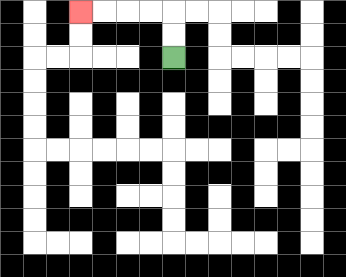{'start': '[7, 2]', 'end': '[3, 0]', 'path_directions': 'U,U,L,L,L,L', 'path_coordinates': '[[7, 2], [7, 1], [7, 0], [6, 0], [5, 0], [4, 0], [3, 0]]'}